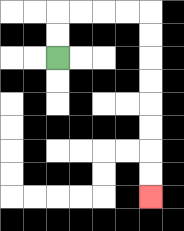{'start': '[2, 2]', 'end': '[6, 8]', 'path_directions': 'U,U,R,R,R,R,D,D,D,D,D,D,D,D', 'path_coordinates': '[[2, 2], [2, 1], [2, 0], [3, 0], [4, 0], [5, 0], [6, 0], [6, 1], [6, 2], [6, 3], [6, 4], [6, 5], [6, 6], [6, 7], [6, 8]]'}